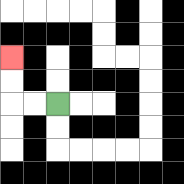{'start': '[2, 4]', 'end': '[0, 2]', 'path_directions': 'L,L,U,U', 'path_coordinates': '[[2, 4], [1, 4], [0, 4], [0, 3], [0, 2]]'}